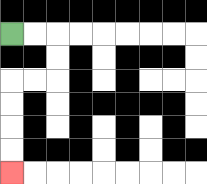{'start': '[0, 1]', 'end': '[0, 7]', 'path_directions': 'R,R,D,D,L,L,D,D,D,D', 'path_coordinates': '[[0, 1], [1, 1], [2, 1], [2, 2], [2, 3], [1, 3], [0, 3], [0, 4], [0, 5], [0, 6], [0, 7]]'}